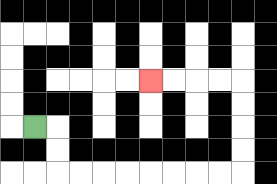{'start': '[1, 5]', 'end': '[6, 3]', 'path_directions': 'R,D,D,R,R,R,R,R,R,R,R,U,U,U,U,L,L,L,L', 'path_coordinates': '[[1, 5], [2, 5], [2, 6], [2, 7], [3, 7], [4, 7], [5, 7], [6, 7], [7, 7], [8, 7], [9, 7], [10, 7], [10, 6], [10, 5], [10, 4], [10, 3], [9, 3], [8, 3], [7, 3], [6, 3]]'}